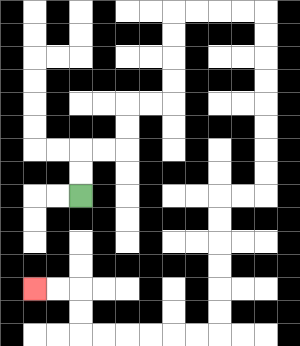{'start': '[3, 8]', 'end': '[1, 12]', 'path_directions': 'U,U,R,R,U,U,R,R,U,U,U,U,R,R,R,R,D,D,D,D,D,D,D,D,L,L,D,D,D,D,D,D,L,L,L,L,L,L,U,U,L,L', 'path_coordinates': '[[3, 8], [3, 7], [3, 6], [4, 6], [5, 6], [5, 5], [5, 4], [6, 4], [7, 4], [7, 3], [7, 2], [7, 1], [7, 0], [8, 0], [9, 0], [10, 0], [11, 0], [11, 1], [11, 2], [11, 3], [11, 4], [11, 5], [11, 6], [11, 7], [11, 8], [10, 8], [9, 8], [9, 9], [9, 10], [9, 11], [9, 12], [9, 13], [9, 14], [8, 14], [7, 14], [6, 14], [5, 14], [4, 14], [3, 14], [3, 13], [3, 12], [2, 12], [1, 12]]'}